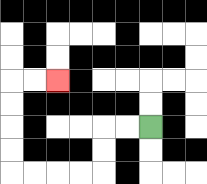{'start': '[6, 5]', 'end': '[2, 3]', 'path_directions': 'L,L,D,D,L,L,L,L,U,U,U,U,R,R', 'path_coordinates': '[[6, 5], [5, 5], [4, 5], [4, 6], [4, 7], [3, 7], [2, 7], [1, 7], [0, 7], [0, 6], [0, 5], [0, 4], [0, 3], [1, 3], [2, 3]]'}